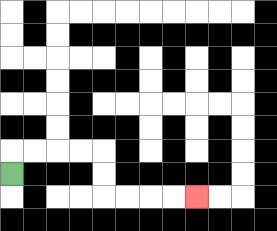{'start': '[0, 7]', 'end': '[8, 8]', 'path_directions': 'U,R,R,R,R,D,D,R,R,R,R', 'path_coordinates': '[[0, 7], [0, 6], [1, 6], [2, 6], [3, 6], [4, 6], [4, 7], [4, 8], [5, 8], [6, 8], [7, 8], [8, 8]]'}